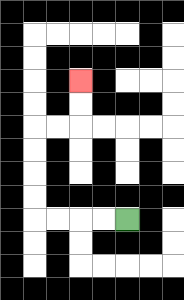{'start': '[5, 9]', 'end': '[3, 3]', 'path_directions': 'L,L,L,L,U,U,U,U,R,R,U,U', 'path_coordinates': '[[5, 9], [4, 9], [3, 9], [2, 9], [1, 9], [1, 8], [1, 7], [1, 6], [1, 5], [2, 5], [3, 5], [3, 4], [3, 3]]'}